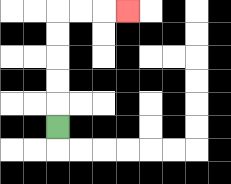{'start': '[2, 5]', 'end': '[5, 0]', 'path_directions': 'U,U,U,U,U,R,R,R', 'path_coordinates': '[[2, 5], [2, 4], [2, 3], [2, 2], [2, 1], [2, 0], [3, 0], [4, 0], [5, 0]]'}